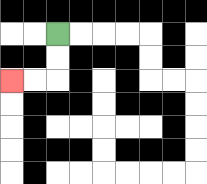{'start': '[2, 1]', 'end': '[0, 3]', 'path_directions': 'D,D,L,L', 'path_coordinates': '[[2, 1], [2, 2], [2, 3], [1, 3], [0, 3]]'}